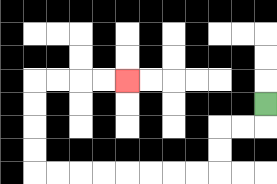{'start': '[11, 4]', 'end': '[5, 3]', 'path_directions': 'D,L,L,D,D,L,L,L,L,L,L,L,L,U,U,U,U,R,R,R,R', 'path_coordinates': '[[11, 4], [11, 5], [10, 5], [9, 5], [9, 6], [9, 7], [8, 7], [7, 7], [6, 7], [5, 7], [4, 7], [3, 7], [2, 7], [1, 7], [1, 6], [1, 5], [1, 4], [1, 3], [2, 3], [3, 3], [4, 3], [5, 3]]'}